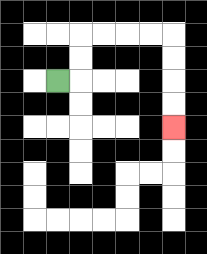{'start': '[2, 3]', 'end': '[7, 5]', 'path_directions': 'R,U,U,R,R,R,R,D,D,D,D', 'path_coordinates': '[[2, 3], [3, 3], [3, 2], [3, 1], [4, 1], [5, 1], [6, 1], [7, 1], [7, 2], [7, 3], [7, 4], [7, 5]]'}